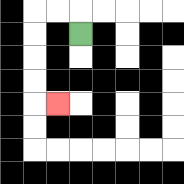{'start': '[3, 1]', 'end': '[2, 4]', 'path_directions': 'U,L,L,D,D,D,D,R', 'path_coordinates': '[[3, 1], [3, 0], [2, 0], [1, 0], [1, 1], [1, 2], [1, 3], [1, 4], [2, 4]]'}